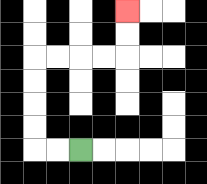{'start': '[3, 6]', 'end': '[5, 0]', 'path_directions': 'L,L,U,U,U,U,R,R,R,R,U,U', 'path_coordinates': '[[3, 6], [2, 6], [1, 6], [1, 5], [1, 4], [1, 3], [1, 2], [2, 2], [3, 2], [4, 2], [5, 2], [5, 1], [5, 0]]'}